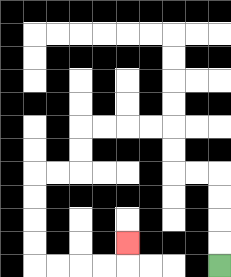{'start': '[9, 11]', 'end': '[5, 10]', 'path_directions': 'U,U,U,U,L,L,U,U,L,L,L,L,D,D,L,L,D,D,D,D,R,R,R,R,U', 'path_coordinates': '[[9, 11], [9, 10], [9, 9], [9, 8], [9, 7], [8, 7], [7, 7], [7, 6], [7, 5], [6, 5], [5, 5], [4, 5], [3, 5], [3, 6], [3, 7], [2, 7], [1, 7], [1, 8], [1, 9], [1, 10], [1, 11], [2, 11], [3, 11], [4, 11], [5, 11], [5, 10]]'}